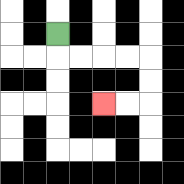{'start': '[2, 1]', 'end': '[4, 4]', 'path_directions': 'D,R,R,R,R,D,D,L,L', 'path_coordinates': '[[2, 1], [2, 2], [3, 2], [4, 2], [5, 2], [6, 2], [6, 3], [6, 4], [5, 4], [4, 4]]'}